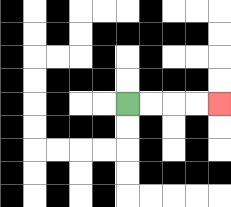{'start': '[5, 4]', 'end': '[9, 4]', 'path_directions': 'R,R,R,R', 'path_coordinates': '[[5, 4], [6, 4], [7, 4], [8, 4], [9, 4]]'}